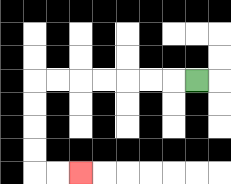{'start': '[8, 3]', 'end': '[3, 7]', 'path_directions': 'L,L,L,L,L,L,L,D,D,D,D,R,R', 'path_coordinates': '[[8, 3], [7, 3], [6, 3], [5, 3], [4, 3], [3, 3], [2, 3], [1, 3], [1, 4], [1, 5], [1, 6], [1, 7], [2, 7], [3, 7]]'}